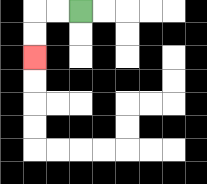{'start': '[3, 0]', 'end': '[1, 2]', 'path_directions': 'L,L,D,D', 'path_coordinates': '[[3, 0], [2, 0], [1, 0], [1, 1], [1, 2]]'}